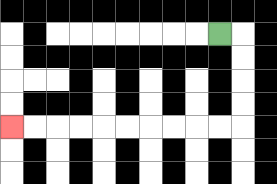{'start': '[9, 1]', 'end': '[0, 5]', 'path_directions': 'R,D,D,D,D,L,L,L,L,L,L,L,L,L,L', 'path_coordinates': '[[9, 1], [10, 1], [10, 2], [10, 3], [10, 4], [10, 5], [9, 5], [8, 5], [7, 5], [6, 5], [5, 5], [4, 5], [3, 5], [2, 5], [1, 5], [0, 5]]'}